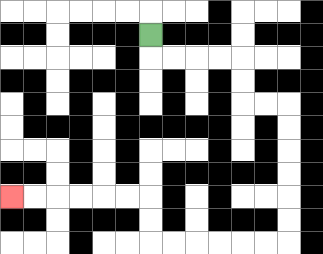{'start': '[6, 1]', 'end': '[0, 8]', 'path_directions': 'D,R,R,R,R,D,D,R,R,D,D,D,D,D,D,L,L,L,L,L,L,U,U,L,L,L,L,L,L', 'path_coordinates': '[[6, 1], [6, 2], [7, 2], [8, 2], [9, 2], [10, 2], [10, 3], [10, 4], [11, 4], [12, 4], [12, 5], [12, 6], [12, 7], [12, 8], [12, 9], [12, 10], [11, 10], [10, 10], [9, 10], [8, 10], [7, 10], [6, 10], [6, 9], [6, 8], [5, 8], [4, 8], [3, 8], [2, 8], [1, 8], [0, 8]]'}